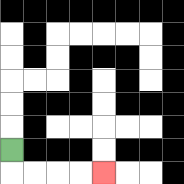{'start': '[0, 6]', 'end': '[4, 7]', 'path_directions': 'D,R,R,R,R', 'path_coordinates': '[[0, 6], [0, 7], [1, 7], [2, 7], [3, 7], [4, 7]]'}